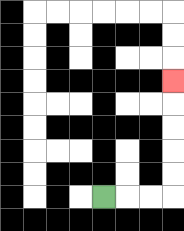{'start': '[4, 8]', 'end': '[7, 3]', 'path_directions': 'R,R,R,U,U,U,U,U', 'path_coordinates': '[[4, 8], [5, 8], [6, 8], [7, 8], [7, 7], [7, 6], [7, 5], [7, 4], [7, 3]]'}